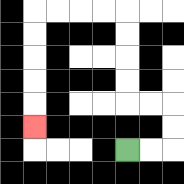{'start': '[5, 6]', 'end': '[1, 5]', 'path_directions': 'R,R,U,U,L,L,U,U,U,U,L,L,L,L,D,D,D,D,D', 'path_coordinates': '[[5, 6], [6, 6], [7, 6], [7, 5], [7, 4], [6, 4], [5, 4], [5, 3], [5, 2], [5, 1], [5, 0], [4, 0], [3, 0], [2, 0], [1, 0], [1, 1], [1, 2], [1, 3], [1, 4], [1, 5]]'}